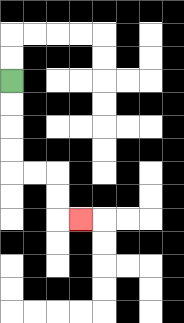{'start': '[0, 3]', 'end': '[3, 9]', 'path_directions': 'D,D,D,D,R,R,D,D,R', 'path_coordinates': '[[0, 3], [0, 4], [0, 5], [0, 6], [0, 7], [1, 7], [2, 7], [2, 8], [2, 9], [3, 9]]'}